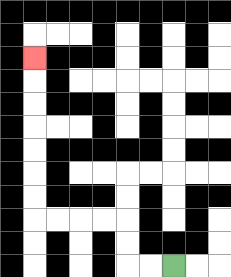{'start': '[7, 11]', 'end': '[1, 2]', 'path_directions': 'L,L,U,U,L,L,L,L,U,U,U,U,U,U,U', 'path_coordinates': '[[7, 11], [6, 11], [5, 11], [5, 10], [5, 9], [4, 9], [3, 9], [2, 9], [1, 9], [1, 8], [1, 7], [1, 6], [1, 5], [1, 4], [1, 3], [1, 2]]'}